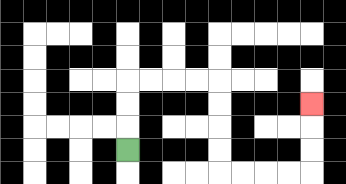{'start': '[5, 6]', 'end': '[13, 4]', 'path_directions': 'U,U,U,R,R,R,R,D,D,D,D,R,R,R,R,U,U,U', 'path_coordinates': '[[5, 6], [5, 5], [5, 4], [5, 3], [6, 3], [7, 3], [8, 3], [9, 3], [9, 4], [9, 5], [9, 6], [9, 7], [10, 7], [11, 7], [12, 7], [13, 7], [13, 6], [13, 5], [13, 4]]'}